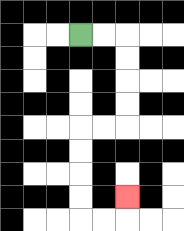{'start': '[3, 1]', 'end': '[5, 8]', 'path_directions': 'R,R,D,D,D,D,L,L,D,D,D,D,R,R,U', 'path_coordinates': '[[3, 1], [4, 1], [5, 1], [5, 2], [5, 3], [5, 4], [5, 5], [4, 5], [3, 5], [3, 6], [3, 7], [3, 8], [3, 9], [4, 9], [5, 9], [5, 8]]'}